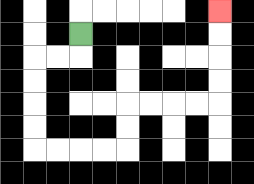{'start': '[3, 1]', 'end': '[9, 0]', 'path_directions': 'D,L,L,D,D,D,D,R,R,R,R,U,U,R,R,R,R,U,U,U,U', 'path_coordinates': '[[3, 1], [3, 2], [2, 2], [1, 2], [1, 3], [1, 4], [1, 5], [1, 6], [2, 6], [3, 6], [4, 6], [5, 6], [5, 5], [5, 4], [6, 4], [7, 4], [8, 4], [9, 4], [9, 3], [9, 2], [9, 1], [9, 0]]'}